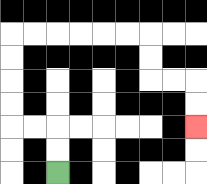{'start': '[2, 7]', 'end': '[8, 5]', 'path_directions': 'U,U,L,L,U,U,U,U,R,R,R,R,R,R,D,D,R,R,D,D', 'path_coordinates': '[[2, 7], [2, 6], [2, 5], [1, 5], [0, 5], [0, 4], [0, 3], [0, 2], [0, 1], [1, 1], [2, 1], [3, 1], [4, 1], [5, 1], [6, 1], [6, 2], [6, 3], [7, 3], [8, 3], [8, 4], [8, 5]]'}